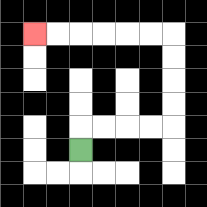{'start': '[3, 6]', 'end': '[1, 1]', 'path_directions': 'U,R,R,R,R,U,U,U,U,L,L,L,L,L,L', 'path_coordinates': '[[3, 6], [3, 5], [4, 5], [5, 5], [6, 5], [7, 5], [7, 4], [7, 3], [7, 2], [7, 1], [6, 1], [5, 1], [4, 1], [3, 1], [2, 1], [1, 1]]'}